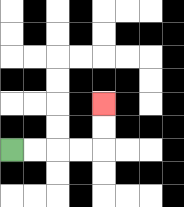{'start': '[0, 6]', 'end': '[4, 4]', 'path_directions': 'R,R,R,R,U,U', 'path_coordinates': '[[0, 6], [1, 6], [2, 6], [3, 6], [4, 6], [4, 5], [4, 4]]'}